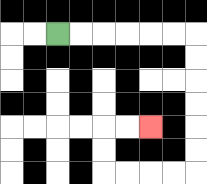{'start': '[2, 1]', 'end': '[6, 5]', 'path_directions': 'R,R,R,R,R,R,D,D,D,D,D,D,L,L,L,L,U,U,R,R', 'path_coordinates': '[[2, 1], [3, 1], [4, 1], [5, 1], [6, 1], [7, 1], [8, 1], [8, 2], [8, 3], [8, 4], [8, 5], [8, 6], [8, 7], [7, 7], [6, 7], [5, 7], [4, 7], [4, 6], [4, 5], [5, 5], [6, 5]]'}